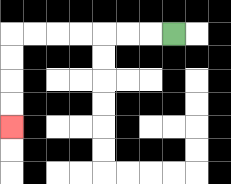{'start': '[7, 1]', 'end': '[0, 5]', 'path_directions': 'L,L,L,L,L,L,L,D,D,D,D', 'path_coordinates': '[[7, 1], [6, 1], [5, 1], [4, 1], [3, 1], [2, 1], [1, 1], [0, 1], [0, 2], [0, 3], [0, 4], [0, 5]]'}